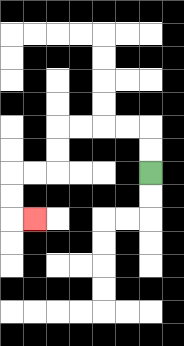{'start': '[6, 7]', 'end': '[1, 9]', 'path_directions': 'U,U,L,L,L,L,D,D,L,L,D,D,R', 'path_coordinates': '[[6, 7], [6, 6], [6, 5], [5, 5], [4, 5], [3, 5], [2, 5], [2, 6], [2, 7], [1, 7], [0, 7], [0, 8], [0, 9], [1, 9]]'}